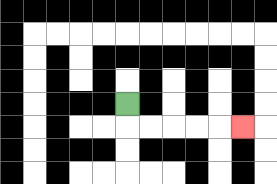{'start': '[5, 4]', 'end': '[10, 5]', 'path_directions': 'D,R,R,R,R,R', 'path_coordinates': '[[5, 4], [5, 5], [6, 5], [7, 5], [8, 5], [9, 5], [10, 5]]'}